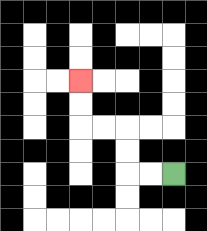{'start': '[7, 7]', 'end': '[3, 3]', 'path_directions': 'L,L,U,U,L,L,U,U', 'path_coordinates': '[[7, 7], [6, 7], [5, 7], [5, 6], [5, 5], [4, 5], [3, 5], [3, 4], [3, 3]]'}